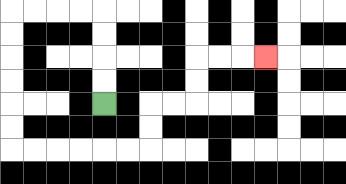{'start': '[4, 4]', 'end': '[11, 2]', 'path_directions': 'U,U,U,U,L,L,L,L,D,D,D,D,D,D,R,R,R,R,R,R,U,U,R,R,U,U,R,R,R', 'path_coordinates': '[[4, 4], [4, 3], [4, 2], [4, 1], [4, 0], [3, 0], [2, 0], [1, 0], [0, 0], [0, 1], [0, 2], [0, 3], [0, 4], [0, 5], [0, 6], [1, 6], [2, 6], [3, 6], [4, 6], [5, 6], [6, 6], [6, 5], [6, 4], [7, 4], [8, 4], [8, 3], [8, 2], [9, 2], [10, 2], [11, 2]]'}